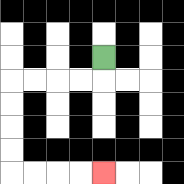{'start': '[4, 2]', 'end': '[4, 7]', 'path_directions': 'D,L,L,L,L,D,D,D,D,R,R,R,R', 'path_coordinates': '[[4, 2], [4, 3], [3, 3], [2, 3], [1, 3], [0, 3], [0, 4], [0, 5], [0, 6], [0, 7], [1, 7], [2, 7], [3, 7], [4, 7]]'}